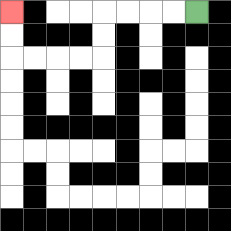{'start': '[8, 0]', 'end': '[0, 0]', 'path_directions': 'L,L,L,L,D,D,L,L,L,L,U,U', 'path_coordinates': '[[8, 0], [7, 0], [6, 0], [5, 0], [4, 0], [4, 1], [4, 2], [3, 2], [2, 2], [1, 2], [0, 2], [0, 1], [0, 0]]'}